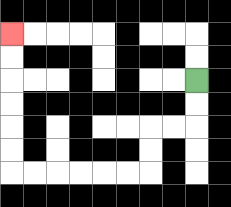{'start': '[8, 3]', 'end': '[0, 1]', 'path_directions': 'D,D,L,L,D,D,L,L,L,L,L,L,U,U,U,U,U,U', 'path_coordinates': '[[8, 3], [8, 4], [8, 5], [7, 5], [6, 5], [6, 6], [6, 7], [5, 7], [4, 7], [3, 7], [2, 7], [1, 7], [0, 7], [0, 6], [0, 5], [0, 4], [0, 3], [0, 2], [0, 1]]'}